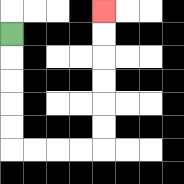{'start': '[0, 1]', 'end': '[4, 0]', 'path_directions': 'D,D,D,D,D,R,R,R,R,U,U,U,U,U,U', 'path_coordinates': '[[0, 1], [0, 2], [0, 3], [0, 4], [0, 5], [0, 6], [1, 6], [2, 6], [3, 6], [4, 6], [4, 5], [4, 4], [4, 3], [4, 2], [4, 1], [4, 0]]'}